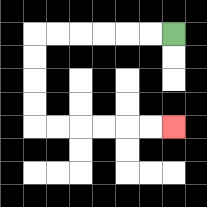{'start': '[7, 1]', 'end': '[7, 5]', 'path_directions': 'L,L,L,L,L,L,D,D,D,D,R,R,R,R,R,R', 'path_coordinates': '[[7, 1], [6, 1], [5, 1], [4, 1], [3, 1], [2, 1], [1, 1], [1, 2], [1, 3], [1, 4], [1, 5], [2, 5], [3, 5], [4, 5], [5, 5], [6, 5], [7, 5]]'}